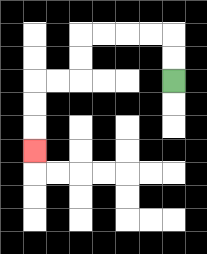{'start': '[7, 3]', 'end': '[1, 6]', 'path_directions': 'U,U,L,L,L,L,D,D,L,L,D,D,D', 'path_coordinates': '[[7, 3], [7, 2], [7, 1], [6, 1], [5, 1], [4, 1], [3, 1], [3, 2], [3, 3], [2, 3], [1, 3], [1, 4], [1, 5], [1, 6]]'}